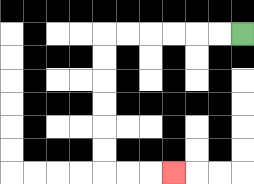{'start': '[10, 1]', 'end': '[7, 7]', 'path_directions': 'L,L,L,L,L,L,D,D,D,D,D,D,R,R,R', 'path_coordinates': '[[10, 1], [9, 1], [8, 1], [7, 1], [6, 1], [5, 1], [4, 1], [4, 2], [4, 3], [4, 4], [4, 5], [4, 6], [4, 7], [5, 7], [6, 7], [7, 7]]'}